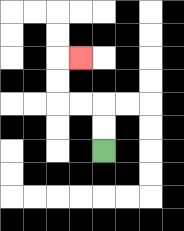{'start': '[4, 6]', 'end': '[3, 2]', 'path_directions': 'U,U,L,L,U,U,R', 'path_coordinates': '[[4, 6], [4, 5], [4, 4], [3, 4], [2, 4], [2, 3], [2, 2], [3, 2]]'}